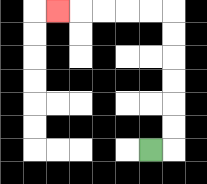{'start': '[6, 6]', 'end': '[2, 0]', 'path_directions': 'R,U,U,U,U,U,U,L,L,L,L,L', 'path_coordinates': '[[6, 6], [7, 6], [7, 5], [7, 4], [7, 3], [7, 2], [7, 1], [7, 0], [6, 0], [5, 0], [4, 0], [3, 0], [2, 0]]'}